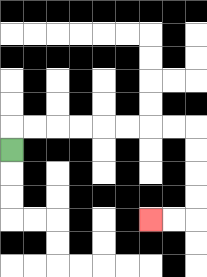{'start': '[0, 6]', 'end': '[6, 9]', 'path_directions': 'U,R,R,R,R,R,R,R,R,D,D,D,D,L,L', 'path_coordinates': '[[0, 6], [0, 5], [1, 5], [2, 5], [3, 5], [4, 5], [5, 5], [6, 5], [7, 5], [8, 5], [8, 6], [8, 7], [8, 8], [8, 9], [7, 9], [6, 9]]'}